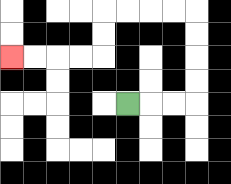{'start': '[5, 4]', 'end': '[0, 2]', 'path_directions': 'R,R,R,U,U,U,U,L,L,L,L,D,D,L,L,L,L', 'path_coordinates': '[[5, 4], [6, 4], [7, 4], [8, 4], [8, 3], [8, 2], [8, 1], [8, 0], [7, 0], [6, 0], [5, 0], [4, 0], [4, 1], [4, 2], [3, 2], [2, 2], [1, 2], [0, 2]]'}